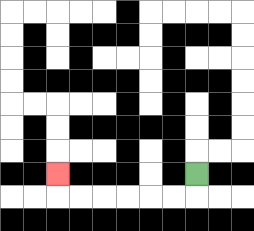{'start': '[8, 7]', 'end': '[2, 7]', 'path_directions': 'D,L,L,L,L,L,L,U', 'path_coordinates': '[[8, 7], [8, 8], [7, 8], [6, 8], [5, 8], [4, 8], [3, 8], [2, 8], [2, 7]]'}